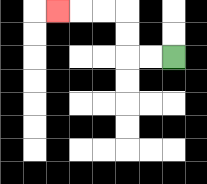{'start': '[7, 2]', 'end': '[2, 0]', 'path_directions': 'L,L,U,U,L,L,L', 'path_coordinates': '[[7, 2], [6, 2], [5, 2], [5, 1], [5, 0], [4, 0], [3, 0], [2, 0]]'}